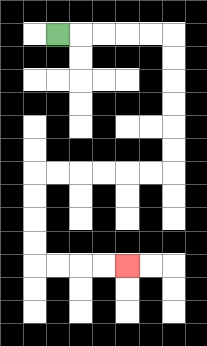{'start': '[2, 1]', 'end': '[5, 11]', 'path_directions': 'R,R,R,R,R,D,D,D,D,D,D,L,L,L,L,L,L,D,D,D,D,R,R,R,R', 'path_coordinates': '[[2, 1], [3, 1], [4, 1], [5, 1], [6, 1], [7, 1], [7, 2], [7, 3], [7, 4], [7, 5], [7, 6], [7, 7], [6, 7], [5, 7], [4, 7], [3, 7], [2, 7], [1, 7], [1, 8], [1, 9], [1, 10], [1, 11], [2, 11], [3, 11], [4, 11], [5, 11]]'}